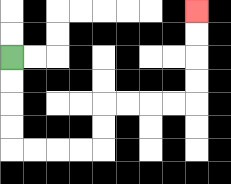{'start': '[0, 2]', 'end': '[8, 0]', 'path_directions': 'D,D,D,D,R,R,R,R,U,U,R,R,R,R,U,U,U,U', 'path_coordinates': '[[0, 2], [0, 3], [0, 4], [0, 5], [0, 6], [1, 6], [2, 6], [3, 6], [4, 6], [4, 5], [4, 4], [5, 4], [6, 4], [7, 4], [8, 4], [8, 3], [8, 2], [8, 1], [8, 0]]'}